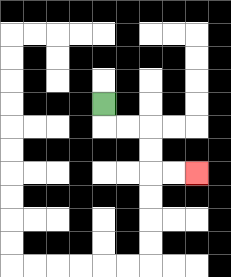{'start': '[4, 4]', 'end': '[8, 7]', 'path_directions': 'D,R,R,D,D,R,R', 'path_coordinates': '[[4, 4], [4, 5], [5, 5], [6, 5], [6, 6], [6, 7], [7, 7], [8, 7]]'}